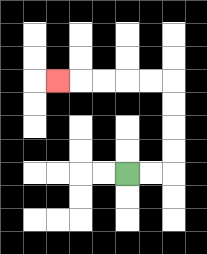{'start': '[5, 7]', 'end': '[2, 3]', 'path_directions': 'R,R,U,U,U,U,L,L,L,L,L', 'path_coordinates': '[[5, 7], [6, 7], [7, 7], [7, 6], [7, 5], [7, 4], [7, 3], [6, 3], [5, 3], [4, 3], [3, 3], [2, 3]]'}